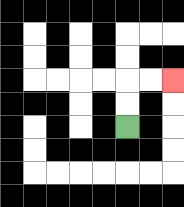{'start': '[5, 5]', 'end': '[7, 3]', 'path_directions': 'U,U,R,R', 'path_coordinates': '[[5, 5], [5, 4], [5, 3], [6, 3], [7, 3]]'}